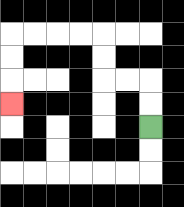{'start': '[6, 5]', 'end': '[0, 4]', 'path_directions': 'U,U,L,L,U,U,L,L,L,L,D,D,D', 'path_coordinates': '[[6, 5], [6, 4], [6, 3], [5, 3], [4, 3], [4, 2], [4, 1], [3, 1], [2, 1], [1, 1], [0, 1], [0, 2], [0, 3], [0, 4]]'}